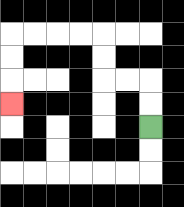{'start': '[6, 5]', 'end': '[0, 4]', 'path_directions': 'U,U,L,L,U,U,L,L,L,L,D,D,D', 'path_coordinates': '[[6, 5], [6, 4], [6, 3], [5, 3], [4, 3], [4, 2], [4, 1], [3, 1], [2, 1], [1, 1], [0, 1], [0, 2], [0, 3], [0, 4]]'}